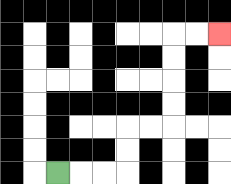{'start': '[2, 7]', 'end': '[9, 1]', 'path_directions': 'R,R,R,U,U,R,R,U,U,U,U,R,R', 'path_coordinates': '[[2, 7], [3, 7], [4, 7], [5, 7], [5, 6], [5, 5], [6, 5], [7, 5], [7, 4], [7, 3], [7, 2], [7, 1], [8, 1], [9, 1]]'}